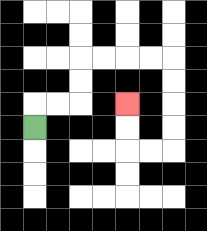{'start': '[1, 5]', 'end': '[5, 4]', 'path_directions': 'U,R,R,U,U,R,R,R,R,D,D,D,D,L,L,U,U', 'path_coordinates': '[[1, 5], [1, 4], [2, 4], [3, 4], [3, 3], [3, 2], [4, 2], [5, 2], [6, 2], [7, 2], [7, 3], [7, 4], [7, 5], [7, 6], [6, 6], [5, 6], [5, 5], [5, 4]]'}